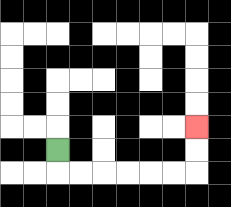{'start': '[2, 6]', 'end': '[8, 5]', 'path_directions': 'D,R,R,R,R,R,R,U,U', 'path_coordinates': '[[2, 6], [2, 7], [3, 7], [4, 7], [5, 7], [6, 7], [7, 7], [8, 7], [8, 6], [8, 5]]'}